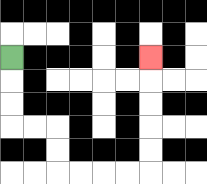{'start': '[0, 2]', 'end': '[6, 2]', 'path_directions': 'D,D,D,R,R,D,D,R,R,R,R,U,U,U,U,U', 'path_coordinates': '[[0, 2], [0, 3], [0, 4], [0, 5], [1, 5], [2, 5], [2, 6], [2, 7], [3, 7], [4, 7], [5, 7], [6, 7], [6, 6], [6, 5], [6, 4], [6, 3], [6, 2]]'}